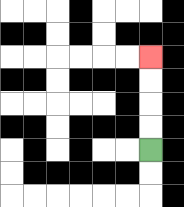{'start': '[6, 6]', 'end': '[6, 2]', 'path_directions': 'U,U,U,U', 'path_coordinates': '[[6, 6], [6, 5], [6, 4], [6, 3], [6, 2]]'}